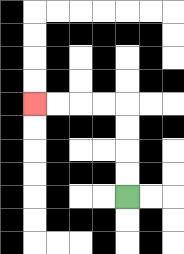{'start': '[5, 8]', 'end': '[1, 4]', 'path_directions': 'U,U,U,U,L,L,L,L', 'path_coordinates': '[[5, 8], [5, 7], [5, 6], [5, 5], [5, 4], [4, 4], [3, 4], [2, 4], [1, 4]]'}